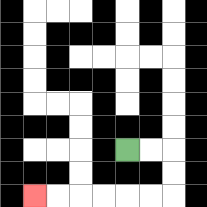{'start': '[5, 6]', 'end': '[1, 8]', 'path_directions': 'R,R,D,D,L,L,L,L,L,L', 'path_coordinates': '[[5, 6], [6, 6], [7, 6], [7, 7], [7, 8], [6, 8], [5, 8], [4, 8], [3, 8], [2, 8], [1, 8]]'}